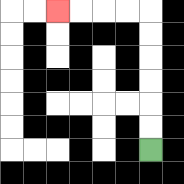{'start': '[6, 6]', 'end': '[2, 0]', 'path_directions': 'U,U,U,U,U,U,L,L,L,L', 'path_coordinates': '[[6, 6], [6, 5], [6, 4], [6, 3], [6, 2], [6, 1], [6, 0], [5, 0], [4, 0], [3, 0], [2, 0]]'}